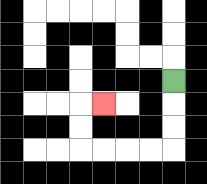{'start': '[7, 3]', 'end': '[4, 4]', 'path_directions': 'D,D,D,L,L,L,L,U,U,R', 'path_coordinates': '[[7, 3], [7, 4], [7, 5], [7, 6], [6, 6], [5, 6], [4, 6], [3, 6], [3, 5], [3, 4], [4, 4]]'}